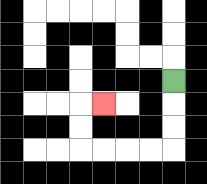{'start': '[7, 3]', 'end': '[4, 4]', 'path_directions': 'D,D,D,L,L,L,L,U,U,R', 'path_coordinates': '[[7, 3], [7, 4], [7, 5], [7, 6], [6, 6], [5, 6], [4, 6], [3, 6], [3, 5], [3, 4], [4, 4]]'}